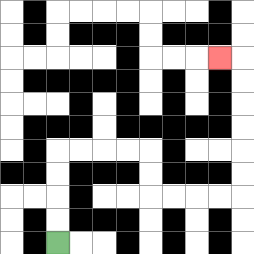{'start': '[2, 10]', 'end': '[9, 2]', 'path_directions': 'U,U,U,U,R,R,R,R,D,D,R,R,R,R,U,U,U,U,U,U,L', 'path_coordinates': '[[2, 10], [2, 9], [2, 8], [2, 7], [2, 6], [3, 6], [4, 6], [5, 6], [6, 6], [6, 7], [6, 8], [7, 8], [8, 8], [9, 8], [10, 8], [10, 7], [10, 6], [10, 5], [10, 4], [10, 3], [10, 2], [9, 2]]'}